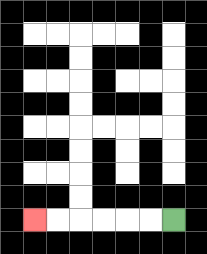{'start': '[7, 9]', 'end': '[1, 9]', 'path_directions': 'L,L,L,L,L,L', 'path_coordinates': '[[7, 9], [6, 9], [5, 9], [4, 9], [3, 9], [2, 9], [1, 9]]'}